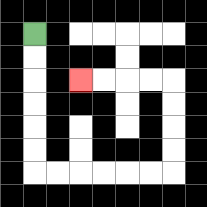{'start': '[1, 1]', 'end': '[3, 3]', 'path_directions': 'D,D,D,D,D,D,R,R,R,R,R,R,U,U,U,U,L,L,L,L', 'path_coordinates': '[[1, 1], [1, 2], [1, 3], [1, 4], [1, 5], [1, 6], [1, 7], [2, 7], [3, 7], [4, 7], [5, 7], [6, 7], [7, 7], [7, 6], [7, 5], [7, 4], [7, 3], [6, 3], [5, 3], [4, 3], [3, 3]]'}